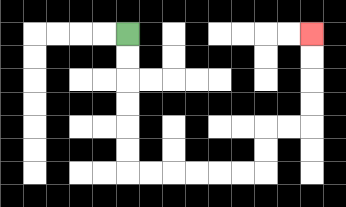{'start': '[5, 1]', 'end': '[13, 1]', 'path_directions': 'D,D,D,D,D,D,R,R,R,R,R,R,U,U,R,R,U,U,U,U', 'path_coordinates': '[[5, 1], [5, 2], [5, 3], [5, 4], [5, 5], [5, 6], [5, 7], [6, 7], [7, 7], [8, 7], [9, 7], [10, 7], [11, 7], [11, 6], [11, 5], [12, 5], [13, 5], [13, 4], [13, 3], [13, 2], [13, 1]]'}